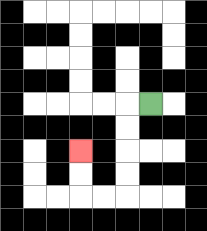{'start': '[6, 4]', 'end': '[3, 6]', 'path_directions': 'L,D,D,D,D,L,L,U,U', 'path_coordinates': '[[6, 4], [5, 4], [5, 5], [5, 6], [5, 7], [5, 8], [4, 8], [3, 8], [3, 7], [3, 6]]'}